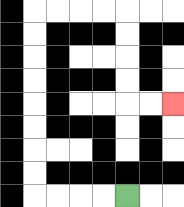{'start': '[5, 8]', 'end': '[7, 4]', 'path_directions': 'L,L,L,L,U,U,U,U,U,U,U,U,R,R,R,R,D,D,D,D,R,R', 'path_coordinates': '[[5, 8], [4, 8], [3, 8], [2, 8], [1, 8], [1, 7], [1, 6], [1, 5], [1, 4], [1, 3], [1, 2], [1, 1], [1, 0], [2, 0], [3, 0], [4, 0], [5, 0], [5, 1], [5, 2], [5, 3], [5, 4], [6, 4], [7, 4]]'}